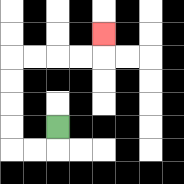{'start': '[2, 5]', 'end': '[4, 1]', 'path_directions': 'D,L,L,U,U,U,U,R,R,R,R,U', 'path_coordinates': '[[2, 5], [2, 6], [1, 6], [0, 6], [0, 5], [0, 4], [0, 3], [0, 2], [1, 2], [2, 2], [3, 2], [4, 2], [4, 1]]'}